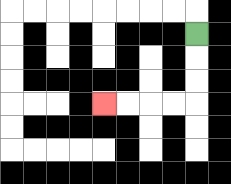{'start': '[8, 1]', 'end': '[4, 4]', 'path_directions': 'D,D,D,L,L,L,L', 'path_coordinates': '[[8, 1], [8, 2], [8, 3], [8, 4], [7, 4], [6, 4], [5, 4], [4, 4]]'}